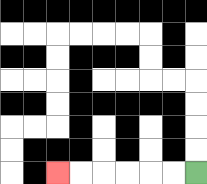{'start': '[8, 7]', 'end': '[2, 7]', 'path_directions': 'L,L,L,L,L,L', 'path_coordinates': '[[8, 7], [7, 7], [6, 7], [5, 7], [4, 7], [3, 7], [2, 7]]'}